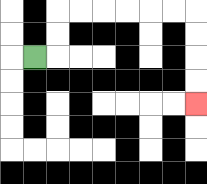{'start': '[1, 2]', 'end': '[8, 4]', 'path_directions': 'R,U,U,R,R,R,R,R,R,D,D,D,D', 'path_coordinates': '[[1, 2], [2, 2], [2, 1], [2, 0], [3, 0], [4, 0], [5, 0], [6, 0], [7, 0], [8, 0], [8, 1], [8, 2], [8, 3], [8, 4]]'}